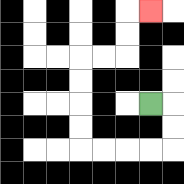{'start': '[6, 4]', 'end': '[6, 0]', 'path_directions': 'R,D,D,L,L,L,L,U,U,U,U,R,R,U,U,R', 'path_coordinates': '[[6, 4], [7, 4], [7, 5], [7, 6], [6, 6], [5, 6], [4, 6], [3, 6], [3, 5], [3, 4], [3, 3], [3, 2], [4, 2], [5, 2], [5, 1], [5, 0], [6, 0]]'}